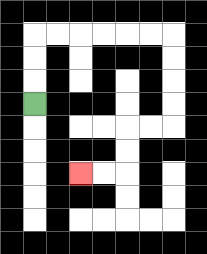{'start': '[1, 4]', 'end': '[3, 7]', 'path_directions': 'U,U,U,R,R,R,R,R,R,D,D,D,D,L,L,D,D,L,L', 'path_coordinates': '[[1, 4], [1, 3], [1, 2], [1, 1], [2, 1], [3, 1], [4, 1], [5, 1], [6, 1], [7, 1], [7, 2], [7, 3], [7, 4], [7, 5], [6, 5], [5, 5], [5, 6], [5, 7], [4, 7], [3, 7]]'}